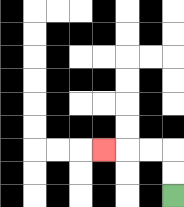{'start': '[7, 8]', 'end': '[4, 6]', 'path_directions': 'U,U,L,L,L', 'path_coordinates': '[[7, 8], [7, 7], [7, 6], [6, 6], [5, 6], [4, 6]]'}